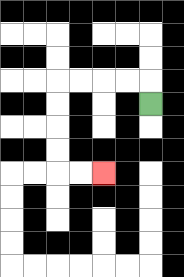{'start': '[6, 4]', 'end': '[4, 7]', 'path_directions': 'U,L,L,L,L,D,D,D,D,R,R', 'path_coordinates': '[[6, 4], [6, 3], [5, 3], [4, 3], [3, 3], [2, 3], [2, 4], [2, 5], [2, 6], [2, 7], [3, 7], [4, 7]]'}